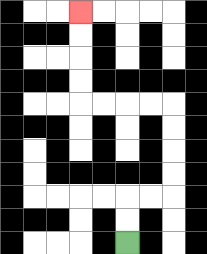{'start': '[5, 10]', 'end': '[3, 0]', 'path_directions': 'U,U,R,R,U,U,U,U,L,L,L,L,U,U,U,U', 'path_coordinates': '[[5, 10], [5, 9], [5, 8], [6, 8], [7, 8], [7, 7], [7, 6], [7, 5], [7, 4], [6, 4], [5, 4], [4, 4], [3, 4], [3, 3], [3, 2], [3, 1], [3, 0]]'}